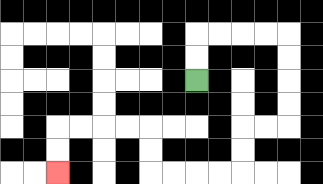{'start': '[8, 3]', 'end': '[2, 7]', 'path_directions': 'U,U,R,R,R,R,D,D,D,D,L,L,D,D,L,L,L,L,U,U,L,L,L,L,D,D', 'path_coordinates': '[[8, 3], [8, 2], [8, 1], [9, 1], [10, 1], [11, 1], [12, 1], [12, 2], [12, 3], [12, 4], [12, 5], [11, 5], [10, 5], [10, 6], [10, 7], [9, 7], [8, 7], [7, 7], [6, 7], [6, 6], [6, 5], [5, 5], [4, 5], [3, 5], [2, 5], [2, 6], [2, 7]]'}